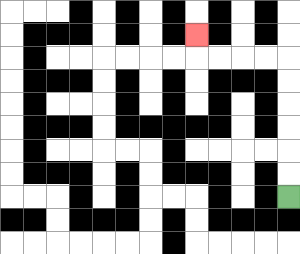{'start': '[12, 8]', 'end': '[8, 1]', 'path_directions': 'U,U,U,U,U,U,L,L,L,L,U', 'path_coordinates': '[[12, 8], [12, 7], [12, 6], [12, 5], [12, 4], [12, 3], [12, 2], [11, 2], [10, 2], [9, 2], [8, 2], [8, 1]]'}